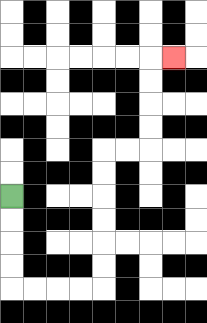{'start': '[0, 8]', 'end': '[7, 2]', 'path_directions': 'D,D,D,D,R,R,R,R,U,U,U,U,U,U,R,R,U,U,U,U,R', 'path_coordinates': '[[0, 8], [0, 9], [0, 10], [0, 11], [0, 12], [1, 12], [2, 12], [3, 12], [4, 12], [4, 11], [4, 10], [4, 9], [4, 8], [4, 7], [4, 6], [5, 6], [6, 6], [6, 5], [6, 4], [6, 3], [6, 2], [7, 2]]'}